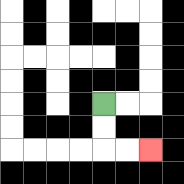{'start': '[4, 4]', 'end': '[6, 6]', 'path_directions': 'D,D,R,R', 'path_coordinates': '[[4, 4], [4, 5], [4, 6], [5, 6], [6, 6]]'}